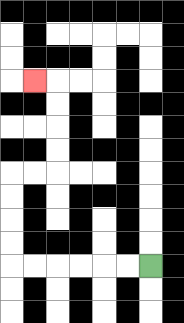{'start': '[6, 11]', 'end': '[1, 3]', 'path_directions': 'L,L,L,L,L,L,U,U,U,U,R,R,U,U,U,U,L', 'path_coordinates': '[[6, 11], [5, 11], [4, 11], [3, 11], [2, 11], [1, 11], [0, 11], [0, 10], [0, 9], [0, 8], [0, 7], [1, 7], [2, 7], [2, 6], [2, 5], [2, 4], [2, 3], [1, 3]]'}